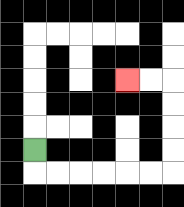{'start': '[1, 6]', 'end': '[5, 3]', 'path_directions': 'D,R,R,R,R,R,R,U,U,U,U,L,L', 'path_coordinates': '[[1, 6], [1, 7], [2, 7], [3, 7], [4, 7], [5, 7], [6, 7], [7, 7], [7, 6], [7, 5], [7, 4], [7, 3], [6, 3], [5, 3]]'}